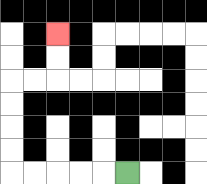{'start': '[5, 7]', 'end': '[2, 1]', 'path_directions': 'L,L,L,L,L,U,U,U,U,R,R,U,U', 'path_coordinates': '[[5, 7], [4, 7], [3, 7], [2, 7], [1, 7], [0, 7], [0, 6], [0, 5], [0, 4], [0, 3], [1, 3], [2, 3], [2, 2], [2, 1]]'}